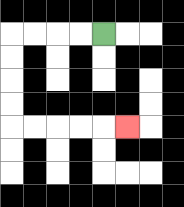{'start': '[4, 1]', 'end': '[5, 5]', 'path_directions': 'L,L,L,L,D,D,D,D,R,R,R,R,R', 'path_coordinates': '[[4, 1], [3, 1], [2, 1], [1, 1], [0, 1], [0, 2], [0, 3], [0, 4], [0, 5], [1, 5], [2, 5], [3, 5], [4, 5], [5, 5]]'}